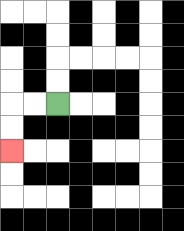{'start': '[2, 4]', 'end': '[0, 6]', 'path_directions': 'L,L,D,D', 'path_coordinates': '[[2, 4], [1, 4], [0, 4], [0, 5], [0, 6]]'}